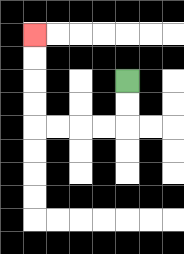{'start': '[5, 3]', 'end': '[1, 1]', 'path_directions': 'D,D,L,L,L,L,U,U,U,U', 'path_coordinates': '[[5, 3], [5, 4], [5, 5], [4, 5], [3, 5], [2, 5], [1, 5], [1, 4], [1, 3], [1, 2], [1, 1]]'}